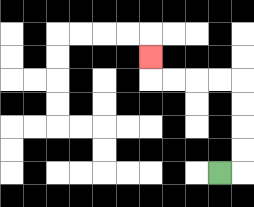{'start': '[9, 7]', 'end': '[6, 2]', 'path_directions': 'R,U,U,U,U,L,L,L,L,U', 'path_coordinates': '[[9, 7], [10, 7], [10, 6], [10, 5], [10, 4], [10, 3], [9, 3], [8, 3], [7, 3], [6, 3], [6, 2]]'}